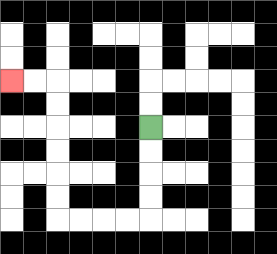{'start': '[6, 5]', 'end': '[0, 3]', 'path_directions': 'D,D,D,D,L,L,L,L,U,U,U,U,U,U,L,L', 'path_coordinates': '[[6, 5], [6, 6], [6, 7], [6, 8], [6, 9], [5, 9], [4, 9], [3, 9], [2, 9], [2, 8], [2, 7], [2, 6], [2, 5], [2, 4], [2, 3], [1, 3], [0, 3]]'}